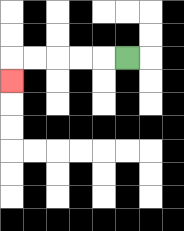{'start': '[5, 2]', 'end': '[0, 3]', 'path_directions': 'L,L,L,L,L,D', 'path_coordinates': '[[5, 2], [4, 2], [3, 2], [2, 2], [1, 2], [0, 2], [0, 3]]'}